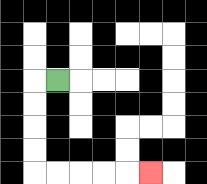{'start': '[2, 3]', 'end': '[6, 7]', 'path_directions': 'L,D,D,D,D,R,R,R,R,R', 'path_coordinates': '[[2, 3], [1, 3], [1, 4], [1, 5], [1, 6], [1, 7], [2, 7], [3, 7], [4, 7], [5, 7], [6, 7]]'}